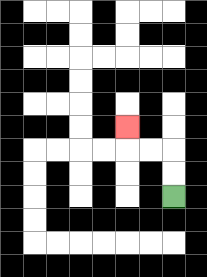{'start': '[7, 8]', 'end': '[5, 5]', 'path_directions': 'U,U,L,L,U', 'path_coordinates': '[[7, 8], [7, 7], [7, 6], [6, 6], [5, 6], [5, 5]]'}